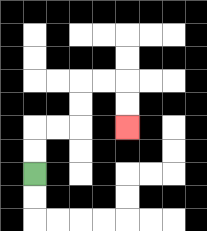{'start': '[1, 7]', 'end': '[5, 5]', 'path_directions': 'U,U,R,R,U,U,R,R,D,D', 'path_coordinates': '[[1, 7], [1, 6], [1, 5], [2, 5], [3, 5], [3, 4], [3, 3], [4, 3], [5, 3], [5, 4], [5, 5]]'}